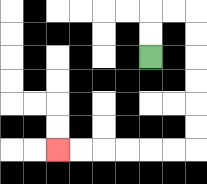{'start': '[6, 2]', 'end': '[2, 6]', 'path_directions': 'U,U,R,R,D,D,D,D,D,D,L,L,L,L,L,L', 'path_coordinates': '[[6, 2], [6, 1], [6, 0], [7, 0], [8, 0], [8, 1], [8, 2], [8, 3], [8, 4], [8, 5], [8, 6], [7, 6], [6, 6], [5, 6], [4, 6], [3, 6], [2, 6]]'}